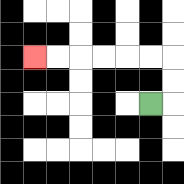{'start': '[6, 4]', 'end': '[1, 2]', 'path_directions': 'R,U,U,L,L,L,L,L,L', 'path_coordinates': '[[6, 4], [7, 4], [7, 3], [7, 2], [6, 2], [5, 2], [4, 2], [3, 2], [2, 2], [1, 2]]'}